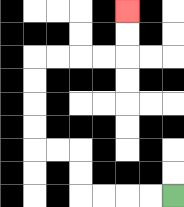{'start': '[7, 8]', 'end': '[5, 0]', 'path_directions': 'L,L,L,L,U,U,L,L,U,U,U,U,R,R,R,R,U,U', 'path_coordinates': '[[7, 8], [6, 8], [5, 8], [4, 8], [3, 8], [3, 7], [3, 6], [2, 6], [1, 6], [1, 5], [1, 4], [1, 3], [1, 2], [2, 2], [3, 2], [4, 2], [5, 2], [5, 1], [5, 0]]'}